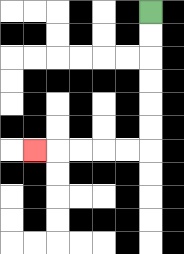{'start': '[6, 0]', 'end': '[1, 6]', 'path_directions': 'D,D,D,D,D,D,L,L,L,L,L', 'path_coordinates': '[[6, 0], [6, 1], [6, 2], [6, 3], [6, 4], [6, 5], [6, 6], [5, 6], [4, 6], [3, 6], [2, 6], [1, 6]]'}